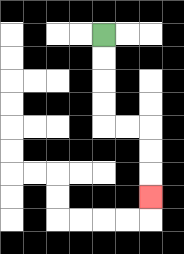{'start': '[4, 1]', 'end': '[6, 8]', 'path_directions': 'D,D,D,D,R,R,D,D,D', 'path_coordinates': '[[4, 1], [4, 2], [4, 3], [4, 4], [4, 5], [5, 5], [6, 5], [6, 6], [6, 7], [6, 8]]'}